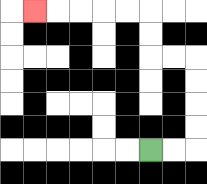{'start': '[6, 6]', 'end': '[1, 0]', 'path_directions': 'R,R,U,U,U,U,L,L,U,U,L,L,L,L,L', 'path_coordinates': '[[6, 6], [7, 6], [8, 6], [8, 5], [8, 4], [8, 3], [8, 2], [7, 2], [6, 2], [6, 1], [6, 0], [5, 0], [4, 0], [3, 0], [2, 0], [1, 0]]'}